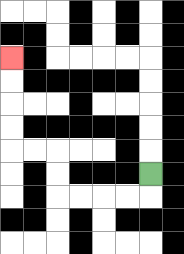{'start': '[6, 7]', 'end': '[0, 2]', 'path_directions': 'D,L,L,L,L,U,U,L,L,U,U,U,U', 'path_coordinates': '[[6, 7], [6, 8], [5, 8], [4, 8], [3, 8], [2, 8], [2, 7], [2, 6], [1, 6], [0, 6], [0, 5], [0, 4], [0, 3], [0, 2]]'}